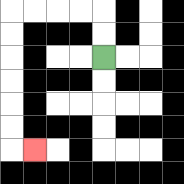{'start': '[4, 2]', 'end': '[1, 6]', 'path_directions': 'U,U,L,L,L,L,D,D,D,D,D,D,R', 'path_coordinates': '[[4, 2], [4, 1], [4, 0], [3, 0], [2, 0], [1, 0], [0, 0], [0, 1], [0, 2], [0, 3], [0, 4], [0, 5], [0, 6], [1, 6]]'}